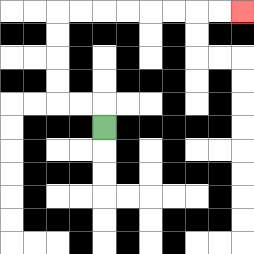{'start': '[4, 5]', 'end': '[10, 0]', 'path_directions': 'U,L,L,U,U,U,U,R,R,R,R,R,R,R,R', 'path_coordinates': '[[4, 5], [4, 4], [3, 4], [2, 4], [2, 3], [2, 2], [2, 1], [2, 0], [3, 0], [4, 0], [5, 0], [6, 0], [7, 0], [8, 0], [9, 0], [10, 0]]'}